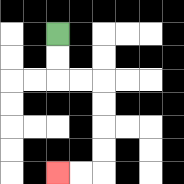{'start': '[2, 1]', 'end': '[2, 7]', 'path_directions': 'D,D,R,R,D,D,D,D,L,L', 'path_coordinates': '[[2, 1], [2, 2], [2, 3], [3, 3], [4, 3], [4, 4], [4, 5], [4, 6], [4, 7], [3, 7], [2, 7]]'}